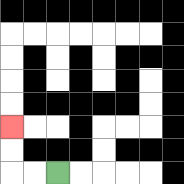{'start': '[2, 7]', 'end': '[0, 5]', 'path_directions': 'L,L,U,U', 'path_coordinates': '[[2, 7], [1, 7], [0, 7], [0, 6], [0, 5]]'}